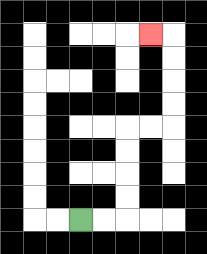{'start': '[3, 9]', 'end': '[6, 1]', 'path_directions': 'R,R,U,U,U,U,R,R,U,U,U,U,L', 'path_coordinates': '[[3, 9], [4, 9], [5, 9], [5, 8], [5, 7], [5, 6], [5, 5], [6, 5], [7, 5], [7, 4], [7, 3], [7, 2], [7, 1], [6, 1]]'}